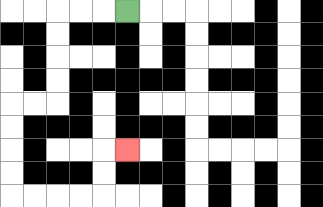{'start': '[5, 0]', 'end': '[5, 6]', 'path_directions': 'L,L,L,D,D,D,D,L,L,D,D,D,D,R,R,R,R,U,U,R', 'path_coordinates': '[[5, 0], [4, 0], [3, 0], [2, 0], [2, 1], [2, 2], [2, 3], [2, 4], [1, 4], [0, 4], [0, 5], [0, 6], [0, 7], [0, 8], [1, 8], [2, 8], [3, 8], [4, 8], [4, 7], [4, 6], [5, 6]]'}